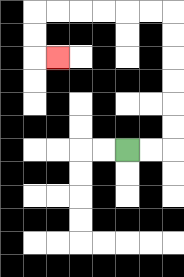{'start': '[5, 6]', 'end': '[2, 2]', 'path_directions': 'R,R,U,U,U,U,U,U,L,L,L,L,L,L,D,D,R', 'path_coordinates': '[[5, 6], [6, 6], [7, 6], [7, 5], [7, 4], [7, 3], [7, 2], [7, 1], [7, 0], [6, 0], [5, 0], [4, 0], [3, 0], [2, 0], [1, 0], [1, 1], [1, 2], [2, 2]]'}